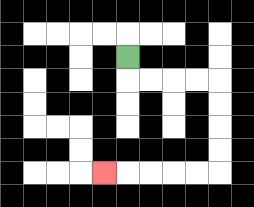{'start': '[5, 2]', 'end': '[4, 7]', 'path_directions': 'D,R,R,R,R,D,D,D,D,L,L,L,L,L', 'path_coordinates': '[[5, 2], [5, 3], [6, 3], [7, 3], [8, 3], [9, 3], [9, 4], [9, 5], [9, 6], [9, 7], [8, 7], [7, 7], [6, 7], [5, 7], [4, 7]]'}